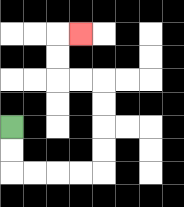{'start': '[0, 5]', 'end': '[3, 1]', 'path_directions': 'D,D,R,R,R,R,U,U,U,U,L,L,U,U,R', 'path_coordinates': '[[0, 5], [0, 6], [0, 7], [1, 7], [2, 7], [3, 7], [4, 7], [4, 6], [4, 5], [4, 4], [4, 3], [3, 3], [2, 3], [2, 2], [2, 1], [3, 1]]'}